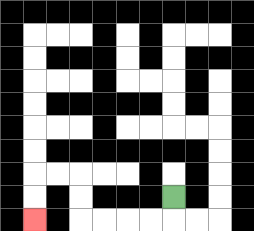{'start': '[7, 8]', 'end': '[1, 9]', 'path_directions': 'D,L,L,L,L,U,U,L,L,D,D', 'path_coordinates': '[[7, 8], [7, 9], [6, 9], [5, 9], [4, 9], [3, 9], [3, 8], [3, 7], [2, 7], [1, 7], [1, 8], [1, 9]]'}